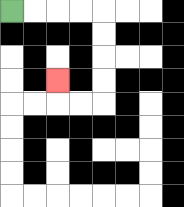{'start': '[0, 0]', 'end': '[2, 3]', 'path_directions': 'R,R,R,R,D,D,D,D,L,L,U', 'path_coordinates': '[[0, 0], [1, 0], [2, 0], [3, 0], [4, 0], [4, 1], [4, 2], [4, 3], [4, 4], [3, 4], [2, 4], [2, 3]]'}